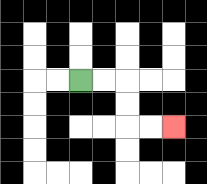{'start': '[3, 3]', 'end': '[7, 5]', 'path_directions': 'R,R,D,D,R,R', 'path_coordinates': '[[3, 3], [4, 3], [5, 3], [5, 4], [5, 5], [6, 5], [7, 5]]'}